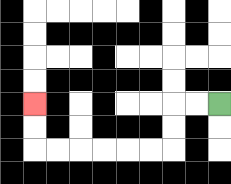{'start': '[9, 4]', 'end': '[1, 4]', 'path_directions': 'L,L,D,D,L,L,L,L,L,L,U,U', 'path_coordinates': '[[9, 4], [8, 4], [7, 4], [7, 5], [7, 6], [6, 6], [5, 6], [4, 6], [3, 6], [2, 6], [1, 6], [1, 5], [1, 4]]'}